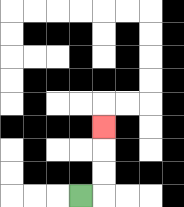{'start': '[3, 8]', 'end': '[4, 5]', 'path_directions': 'R,U,U,U', 'path_coordinates': '[[3, 8], [4, 8], [4, 7], [4, 6], [4, 5]]'}